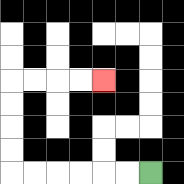{'start': '[6, 7]', 'end': '[4, 3]', 'path_directions': 'L,L,L,L,L,L,U,U,U,U,R,R,R,R', 'path_coordinates': '[[6, 7], [5, 7], [4, 7], [3, 7], [2, 7], [1, 7], [0, 7], [0, 6], [0, 5], [0, 4], [0, 3], [1, 3], [2, 3], [3, 3], [4, 3]]'}